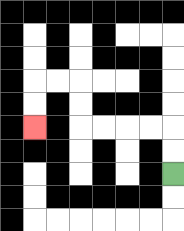{'start': '[7, 7]', 'end': '[1, 5]', 'path_directions': 'U,U,L,L,L,L,U,U,L,L,D,D', 'path_coordinates': '[[7, 7], [7, 6], [7, 5], [6, 5], [5, 5], [4, 5], [3, 5], [3, 4], [3, 3], [2, 3], [1, 3], [1, 4], [1, 5]]'}